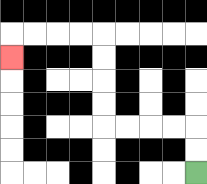{'start': '[8, 7]', 'end': '[0, 2]', 'path_directions': 'U,U,L,L,L,L,U,U,U,U,L,L,L,L,D', 'path_coordinates': '[[8, 7], [8, 6], [8, 5], [7, 5], [6, 5], [5, 5], [4, 5], [4, 4], [4, 3], [4, 2], [4, 1], [3, 1], [2, 1], [1, 1], [0, 1], [0, 2]]'}